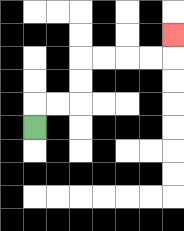{'start': '[1, 5]', 'end': '[7, 1]', 'path_directions': 'U,R,R,U,U,R,R,R,R,U', 'path_coordinates': '[[1, 5], [1, 4], [2, 4], [3, 4], [3, 3], [3, 2], [4, 2], [5, 2], [6, 2], [7, 2], [7, 1]]'}